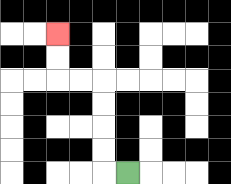{'start': '[5, 7]', 'end': '[2, 1]', 'path_directions': 'L,U,U,U,U,L,L,U,U', 'path_coordinates': '[[5, 7], [4, 7], [4, 6], [4, 5], [4, 4], [4, 3], [3, 3], [2, 3], [2, 2], [2, 1]]'}